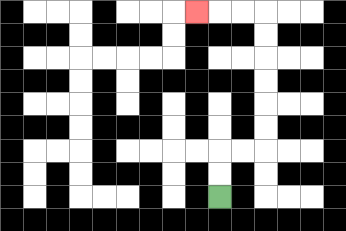{'start': '[9, 8]', 'end': '[8, 0]', 'path_directions': 'U,U,R,R,U,U,U,U,U,U,L,L,L', 'path_coordinates': '[[9, 8], [9, 7], [9, 6], [10, 6], [11, 6], [11, 5], [11, 4], [11, 3], [11, 2], [11, 1], [11, 0], [10, 0], [9, 0], [8, 0]]'}